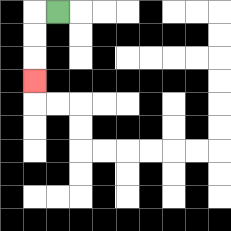{'start': '[2, 0]', 'end': '[1, 3]', 'path_directions': 'L,D,D,D', 'path_coordinates': '[[2, 0], [1, 0], [1, 1], [1, 2], [1, 3]]'}